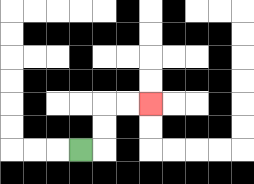{'start': '[3, 6]', 'end': '[6, 4]', 'path_directions': 'R,U,U,R,R', 'path_coordinates': '[[3, 6], [4, 6], [4, 5], [4, 4], [5, 4], [6, 4]]'}